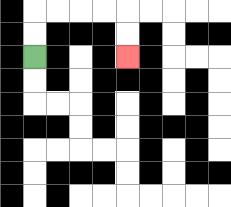{'start': '[1, 2]', 'end': '[5, 2]', 'path_directions': 'U,U,R,R,R,R,D,D', 'path_coordinates': '[[1, 2], [1, 1], [1, 0], [2, 0], [3, 0], [4, 0], [5, 0], [5, 1], [5, 2]]'}